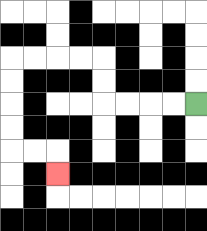{'start': '[8, 4]', 'end': '[2, 7]', 'path_directions': 'L,L,L,L,U,U,L,L,L,L,D,D,D,D,R,R,D', 'path_coordinates': '[[8, 4], [7, 4], [6, 4], [5, 4], [4, 4], [4, 3], [4, 2], [3, 2], [2, 2], [1, 2], [0, 2], [0, 3], [0, 4], [0, 5], [0, 6], [1, 6], [2, 6], [2, 7]]'}